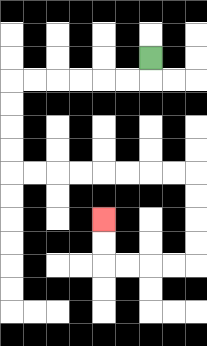{'start': '[6, 2]', 'end': '[4, 9]', 'path_directions': 'D,L,L,L,L,L,L,D,D,D,D,R,R,R,R,R,R,R,R,D,D,D,D,L,L,L,L,U,U', 'path_coordinates': '[[6, 2], [6, 3], [5, 3], [4, 3], [3, 3], [2, 3], [1, 3], [0, 3], [0, 4], [0, 5], [0, 6], [0, 7], [1, 7], [2, 7], [3, 7], [4, 7], [5, 7], [6, 7], [7, 7], [8, 7], [8, 8], [8, 9], [8, 10], [8, 11], [7, 11], [6, 11], [5, 11], [4, 11], [4, 10], [4, 9]]'}